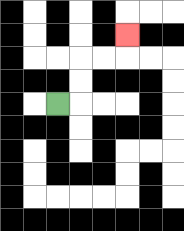{'start': '[2, 4]', 'end': '[5, 1]', 'path_directions': 'R,U,U,R,R,U', 'path_coordinates': '[[2, 4], [3, 4], [3, 3], [3, 2], [4, 2], [5, 2], [5, 1]]'}